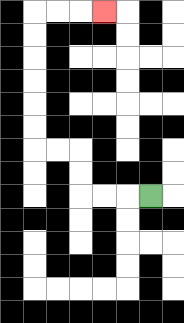{'start': '[6, 8]', 'end': '[4, 0]', 'path_directions': 'L,L,L,U,U,L,L,U,U,U,U,U,U,R,R,R', 'path_coordinates': '[[6, 8], [5, 8], [4, 8], [3, 8], [3, 7], [3, 6], [2, 6], [1, 6], [1, 5], [1, 4], [1, 3], [1, 2], [1, 1], [1, 0], [2, 0], [3, 0], [4, 0]]'}